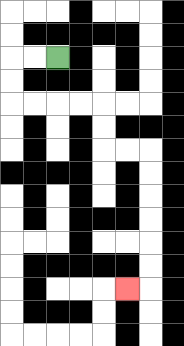{'start': '[2, 2]', 'end': '[5, 12]', 'path_directions': 'L,L,D,D,R,R,R,R,D,D,R,R,D,D,D,D,D,D,L', 'path_coordinates': '[[2, 2], [1, 2], [0, 2], [0, 3], [0, 4], [1, 4], [2, 4], [3, 4], [4, 4], [4, 5], [4, 6], [5, 6], [6, 6], [6, 7], [6, 8], [6, 9], [6, 10], [6, 11], [6, 12], [5, 12]]'}